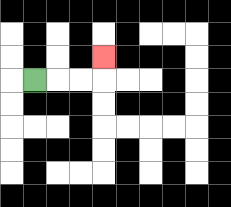{'start': '[1, 3]', 'end': '[4, 2]', 'path_directions': 'R,R,R,U', 'path_coordinates': '[[1, 3], [2, 3], [3, 3], [4, 3], [4, 2]]'}